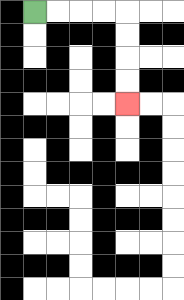{'start': '[1, 0]', 'end': '[5, 4]', 'path_directions': 'R,R,R,R,D,D,D,D', 'path_coordinates': '[[1, 0], [2, 0], [3, 0], [4, 0], [5, 0], [5, 1], [5, 2], [5, 3], [5, 4]]'}